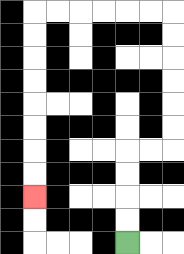{'start': '[5, 10]', 'end': '[1, 8]', 'path_directions': 'U,U,U,U,R,R,U,U,U,U,U,U,L,L,L,L,L,L,D,D,D,D,D,D,D,D', 'path_coordinates': '[[5, 10], [5, 9], [5, 8], [5, 7], [5, 6], [6, 6], [7, 6], [7, 5], [7, 4], [7, 3], [7, 2], [7, 1], [7, 0], [6, 0], [5, 0], [4, 0], [3, 0], [2, 0], [1, 0], [1, 1], [1, 2], [1, 3], [1, 4], [1, 5], [1, 6], [1, 7], [1, 8]]'}